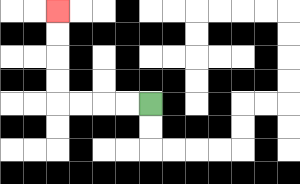{'start': '[6, 4]', 'end': '[2, 0]', 'path_directions': 'L,L,L,L,U,U,U,U', 'path_coordinates': '[[6, 4], [5, 4], [4, 4], [3, 4], [2, 4], [2, 3], [2, 2], [2, 1], [2, 0]]'}